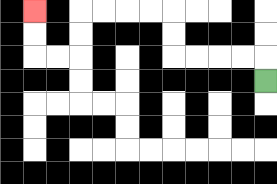{'start': '[11, 3]', 'end': '[1, 0]', 'path_directions': 'U,L,L,L,L,U,U,L,L,L,L,D,D,L,L,U,U', 'path_coordinates': '[[11, 3], [11, 2], [10, 2], [9, 2], [8, 2], [7, 2], [7, 1], [7, 0], [6, 0], [5, 0], [4, 0], [3, 0], [3, 1], [3, 2], [2, 2], [1, 2], [1, 1], [1, 0]]'}